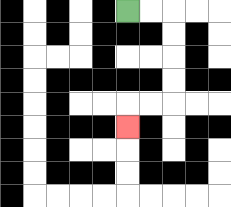{'start': '[5, 0]', 'end': '[5, 5]', 'path_directions': 'R,R,D,D,D,D,L,L,D', 'path_coordinates': '[[5, 0], [6, 0], [7, 0], [7, 1], [7, 2], [7, 3], [7, 4], [6, 4], [5, 4], [5, 5]]'}